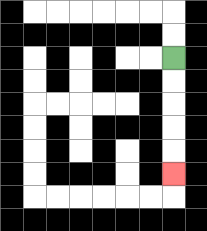{'start': '[7, 2]', 'end': '[7, 7]', 'path_directions': 'D,D,D,D,D', 'path_coordinates': '[[7, 2], [7, 3], [7, 4], [7, 5], [7, 6], [7, 7]]'}